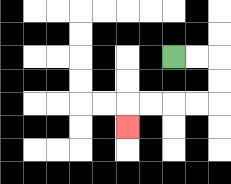{'start': '[7, 2]', 'end': '[5, 5]', 'path_directions': 'R,R,D,D,L,L,L,L,D', 'path_coordinates': '[[7, 2], [8, 2], [9, 2], [9, 3], [9, 4], [8, 4], [7, 4], [6, 4], [5, 4], [5, 5]]'}